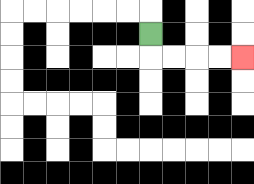{'start': '[6, 1]', 'end': '[10, 2]', 'path_directions': 'D,R,R,R,R', 'path_coordinates': '[[6, 1], [6, 2], [7, 2], [8, 2], [9, 2], [10, 2]]'}